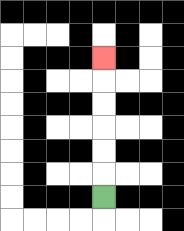{'start': '[4, 8]', 'end': '[4, 2]', 'path_directions': 'U,U,U,U,U,U', 'path_coordinates': '[[4, 8], [4, 7], [4, 6], [4, 5], [4, 4], [4, 3], [4, 2]]'}